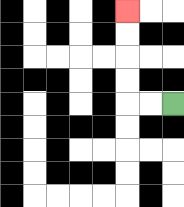{'start': '[7, 4]', 'end': '[5, 0]', 'path_directions': 'L,L,U,U,U,U', 'path_coordinates': '[[7, 4], [6, 4], [5, 4], [5, 3], [5, 2], [5, 1], [5, 0]]'}